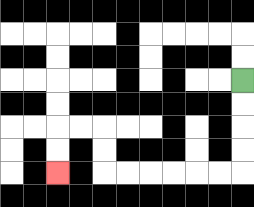{'start': '[10, 3]', 'end': '[2, 7]', 'path_directions': 'D,D,D,D,L,L,L,L,L,L,U,U,L,L,D,D', 'path_coordinates': '[[10, 3], [10, 4], [10, 5], [10, 6], [10, 7], [9, 7], [8, 7], [7, 7], [6, 7], [5, 7], [4, 7], [4, 6], [4, 5], [3, 5], [2, 5], [2, 6], [2, 7]]'}